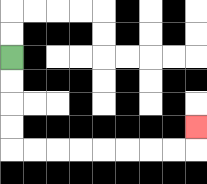{'start': '[0, 2]', 'end': '[8, 5]', 'path_directions': 'D,D,D,D,R,R,R,R,R,R,R,R,U', 'path_coordinates': '[[0, 2], [0, 3], [0, 4], [0, 5], [0, 6], [1, 6], [2, 6], [3, 6], [4, 6], [5, 6], [6, 6], [7, 6], [8, 6], [8, 5]]'}